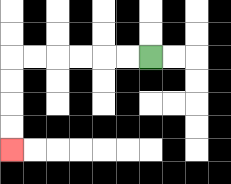{'start': '[6, 2]', 'end': '[0, 6]', 'path_directions': 'L,L,L,L,L,L,D,D,D,D', 'path_coordinates': '[[6, 2], [5, 2], [4, 2], [3, 2], [2, 2], [1, 2], [0, 2], [0, 3], [0, 4], [0, 5], [0, 6]]'}